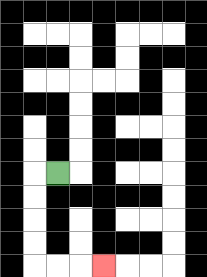{'start': '[2, 7]', 'end': '[4, 11]', 'path_directions': 'L,D,D,D,D,R,R,R', 'path_coordinates': '[[2, 7], [1, 7], [1, 8], [1, 9], [1, 10], [1, 11], [2, 11], [3, 11], [4, 11]]'}